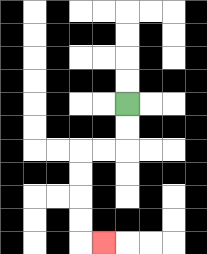{'start': '[5, 4]', 'end': '[4, 10]', 'path_directions': 'D,D,L,L,D,D,D,D,R', 'path_coordinates': '[[5, 4], [5, 5], [5, 6], [4, 6], [3, 6], [3, 7], [3, 8], [3, 9], [3, 10], [4, 10]]'}